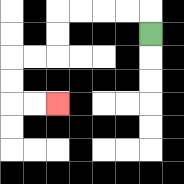{'start': '[6, 1]', 'end': '[2, 4]', 'path_directions': 'U,L,L,L,L,D,D,L,L,D,D,R,R', 'path_coordinates': '[[6, 1], [6, 0], [5, 0], [4, 0], [3, 0], [2, 0], [2, 1], [2, 2], [1, 2], [0, 2], [0, 3], [0, 4], [1, 4], [2, 4]]'}